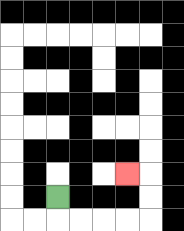{'start': '[2, 8]', 'end': '[5, 7]', 'path_directions': 'D,R,R,R,R,U,U,L', 'path_coordinates': '[[2, 8], [2, 9], [3, 9], [4, 9], [5, 9], [6, 9], [6, 8], [6, 7], [5, 7]]'}